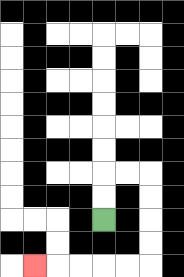{'start': '[4, 9]', 'end': '[1, 11]', 'path_directions': 'U,U,R,R,D,D,D,D,L,L,L,L,L', 'path_coordinates': '[[4, 9], [4, 8], [4, 7], [5, 7], [6, 7], [6, 8], [6, 9], [6, 10], [6, 11], [5, 11], [4, 11], [3, 11], [2, 11], [1, 11]]'}